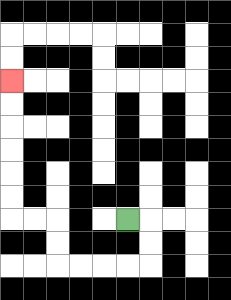{'start': '[5, 9]', 'end': '[0, 3]', 'path_directions': 'R,D,D,L,L,L,L,U,U,L,L,U,U,U,U,U,U', 'path_coordinates': '[[5, 9], [6, 9], [6, 10], [6, 11], [5, 11], [4, 11], [3, 11], [2, 11], [2, 10], [2, 9], [1, 9], [0, 9], [0, 8], [0, 7], [0, 6], [0, 5], [0, 4], [0, 3]]'}